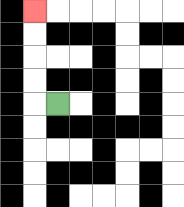{'start': '[2, 4]', 'end': '[1, 0]', 'path_directions': 'L,U,U,U,U', 'path_coordinates': '[[2, 4], [1, 4], [1, 3], [1, 2], [1, 1], [1, 0]]'}